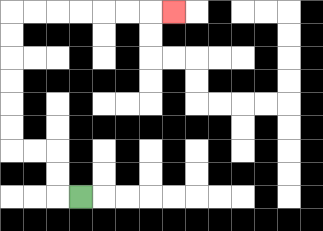{'start': '[3, 8]', 'end': '[7, 0]', 'path_directions': 'L,U,U,L,L,U,U,U,U,U,U,R,R,R,R,R,R,R', 'path_coordinates': '[[3, 8], [2, 8], [2, 7], [2, 6], [1, 6], [0, 6], [0, 5], [0, 4], [0, 3], [0, 2], [0, 1], [0, 0], [1, 0], [2, 0], [3, 0], [4, 0], [5, 0], [6, 0], [7, 0]]'}